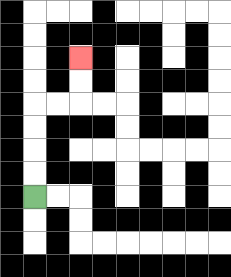{'start': '[1, 8]', 'end': '[3, 2]', 'path_directions': 'U,U,U,U,R,R,U,U', 'path_coordinates': '[[1, 8], [1, 7], [1, 6], [1, 5], [1, 4], [2, 4], [3, 4], [3, 3], [3, 2]]'}